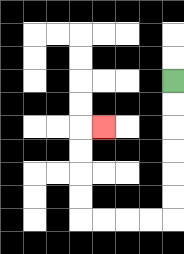{'start': '[7, 3]', 'end': '[4, 5]', 'path_directions': 'D,D,D,D,D,D,L,L,L,L,U,U,U,U,R', 'path_coordinates': '[[7, 3], [7, 4], [7, 5], [7, 6], [7, 7], [7, 8], [7, 9], [6, 9], [5, 9], [4, 9], [3, 9], [3, 8], [3, 7], [3, 6], [3, 5], [4, 5]]'}